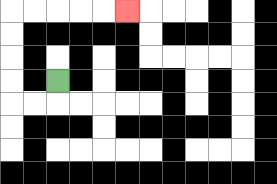{'start': '[2, 3]', 'end': '[5, 0]', 'path_directions': 'D,L,L,U,U,U,U,R,R,R,R,R', 'path_coordinates': '[[2, 3], [2, 4], [1, 4], [0, 4], [0, 3], [0, 2], [0, 1], [0, 0], [1, 0], [2, 0], [3, 0], [4, 0], [5, 0]]'}